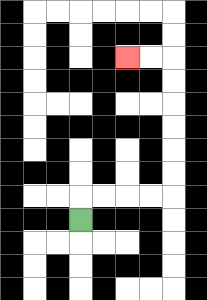{'start': '[3, 9]', 'end': '[5, 2]', 'path_directions': 'U,R,R,R,R,U,U,U,U,U,U,L,L', 'path_coordinates': '[[3, 9], [3, 8], [4, 8], [5, 8], [6, 8], [7, 8], [7, 7], [7, 6], [7, 5], [7, 4], [7, 3], [7, 2], [6, 2], [5, 2]]'}